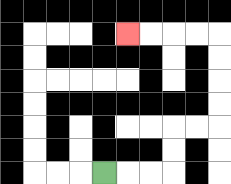{'start': '[4, 7]', 'end': '[5, 1]', 'path_directions': 'R,R,R,U,U,R,R,U,U,U,U,L,L,L,L', 'path_coordinates': '[[4, 7], [5, 7], [6, 7], [7, 7], [7, 6], [7, 5], [8, 5], [9, 5], [9, 4], [9, 3], [9, 2], [9, 1], [8, 1], [7, 1], [6, 1], [5, 1]]'}